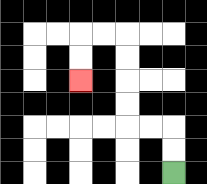{'start': '[7, 7]', 'end': '[3, 3]', 'path_directions': 'U,U,L,L,U,U,U,U,L,L,D,D', 'path_coordinates': '[[7, 7], [7, 6], [7, 5], [6, 5], [5, 5], [5, 4], [5, 3], [5, 2], [5, 1], [4, 1], [3, 1], [3, 2], [3, 3]]'}